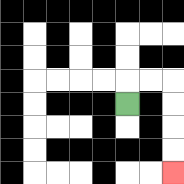{'start': '[5, 4]', 'end': '[7, 7]', 'path_directions': 'U,R,R,D,D,D,D', 'path_coordinates': '[[5, 4], [5, 3], [6, 3], [7, 3], [7, 4], [7, 5], [7, 6], [7, 7]]'}